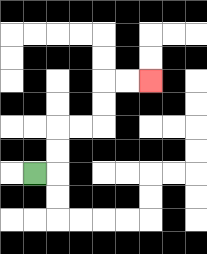{'start': '[1, 7]', 'end': '[6, 3]', 'path_directions': 'R,U,U,R,R,U,U,R,R', 'path_coordinates': '[[1, 7], [2, 7], [2, 6], [2, 5], [3, 5], [4, 5], [4, 4], [4, 3], [5, 3], [6, 3]]'}